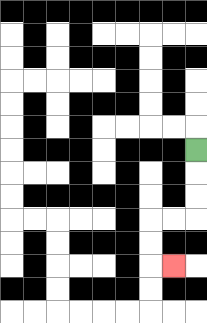{'start': '[8, 6]', 'end': '[7, 11]', 'path_directions': 'D,D,D,L,L,D,D,R', 'path_coordinates': '[[8, 6], [8, 7], [8, 8], [8, 9], [7, 9], [6, 9], [6, 10], [6, 11], [7, 11]]'}